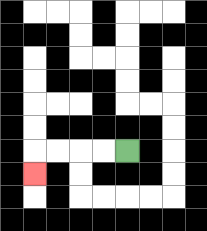{'start': '[5, 6]', 'end': '[1, 7]', 'path_directions': 'L,L,L,L,D', 'path_coordinates': '[[5, 6], [4, 6], [3, 6], [2, 6], [1, 6], [1, 7]]'}